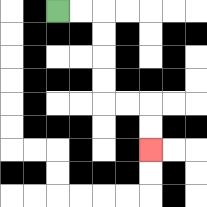{'start': '[2, 0]', 'end': '[6, 6]', 'path_directions': 'R,R,D,D,D,D,R,R,D,D', 'path_coordinates': '[[2, 0], [3, 0], [4, 0], [4, 1], [4, 2], [4, 3], [4, 4], [5, 4], [6, 4], [6, 5], [6, 6]]'}